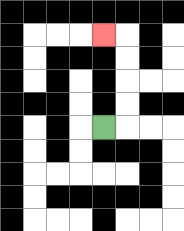{'start': '[4, 5]', 'end': '[4, 1]', 'path_directions': 'R,U,U,U,U,L', 'path_coordinates': '[[4, 5], [5, 5], [5, 4], [5, 3], [5, 2], [5, 1], [4, 1]]'}